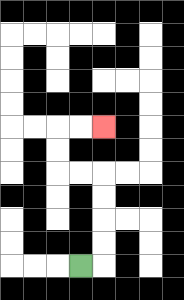{'start': '[3, 11]', 'end': '[4, 5]', 'path_directions': 'R,U,U,U,U,L,L,U,U,R,R', 'path_coordinates': '[[3, 11], [4, 11], [4, 10], [4, 9], [4, 8], [4, 7], [3, 7], [2, 7], [2, 6], [2, 5], [3, 5], [4, 5]]'}